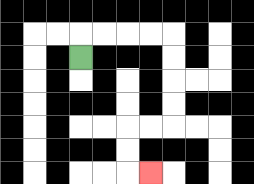{'start': '[3, 2]', 'end': '[6, 7]', 'path_directions': 'U,R,R,R,R,D,D,D,D,L,L,D,D,R', 'path_coordinates': '[[3, 2], [3, 1], [4, 1], [5, 1], [6, 1], [7, 1], [7, 2], [7, 3], [7, 4], [7, 5], [6, 5], [5, 5], [5, 6], [5, 7], [6, 7]]'}